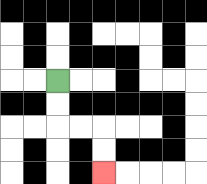{'start': '[2, 3]', 'end': '[4, 7]', 'path_directions': 'D,D,R,R,D,D', 'path_coordinates': '[[2, 3], [2, 4], [2, 5], [3, 5], [4, 5], [4, 6], [4, 7]]'}